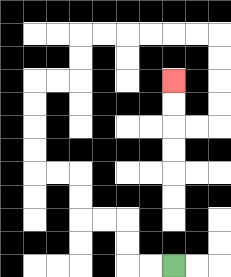{'start': '[7, 11]', 'end': '[7, 3]', 'path_directions': 'L,L,U,U,L,L,U,U,L,L,U,U,U,U,R,R,U,U,R,R,R,R,R,R,D,D,D,D,L,L,U,U', 'path_coordinates': '[[7, 11], [6, 11], [5, 11], [5, 10], [5, 9], [4, 9], [3, 9], [3, 8], [3, 7], [2, 7], [1, 7], [1, 6], [1, 5], [1, 4], [1, 3], [2, 3], [3, 3], [3, 2], [3, 1], [4, 1], [5, 1], [6, 1], [7, 1], [8, 1], [9, 1], [9, 2], [9, 3], [9, 4], [9, 5], [8, 5], [7, 5], [7, 4], [7, 3]]'}